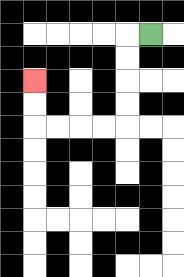{'start': '[6, 1]', 'end': '[1, 3]', 'path_directions': 'L,D,D,D,D,L,L,L,L,U,U', 'path_coordinates': '[[6, 1], [5, 1], [5, 2], [5, 3], [5, 4], [5, 5], [4, 5], [3, 5], [2, 5], [1, 5], [1, 4], [1, 3]]'}